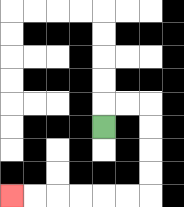{'start': '[4, 5]', 'end': '[0, 8]', 'path_directions': 'U,R,R,D,D,D,D,L,L,L,L,L,L', 'path_coordinates': '[[4, 5], [4, 4], [5, 4], [6, 4], [6, 5], [6, 6], [6, 7], [6, 8], [5, 8], [4, 8], [3, 8], [2, 8], [1, 8], [0, 8]]'}